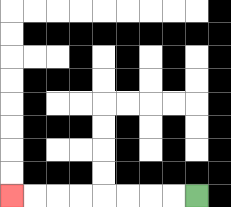{'start': '[8, 8]', 'end': '[0, 8]', 'path_directions': 'L,L,L,L,L,L,L,L', 'path_coordinates': '[[8, 8], [7, 8], [6, 8], [5, 8], [4, 8], [3, 8], [2, 8], [1, 8], [0, 8]]'}